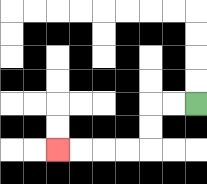{'start': '[8, 4]', 'end': '[2, 6]', 'path_directions': 'L,L,D,D,L,L,L,L', 'path_coordinates': '[[8, 4], [7, 4], [6, 4], [6, 5], [6, 6], [5, 6], [4, 6], [3, 6], [2, 6]]'}